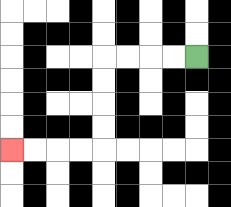{'start': '[8, 2]', 'end': '[0, 6]', 'path_directions': 'L,L,L,L,D,D,D,D,L,L,L,L', 'path_coordinates': '[[8, 2], [7, 2], [6, 2], [5, 2], [4, 2], [4, 3], [4, 4], [4, 5], [4, 6], [3, 6], [2, 6], [1, 6], [0, 6]]'}